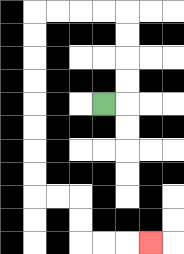{'start': '[4, 4]', 'end': '[6, 10]', 'path_directions': 'R,U,U,U,U,L,L,L,L,D,D,D,D,D,D,D,D,R,R,D,D,R,R,R', 'path_coordinates': '[[4, 4], [5, 4], [5, 3], [5, 2], [5, 1], [5, 0], [4, 0], [3, 0], [2, 0], [1, 0], [1, 1], [1, 2], [1, 3], [1, 4], [1, 5], [1, 6], [1, 7], [1, 8], [2, 8], [3, 8], [3, 9], [3, 10], [4, 10], [5, 10], [6, 10]]'}